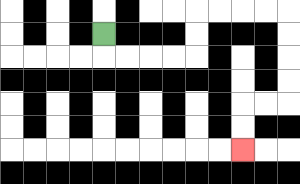{'start': '[4, 1]', 'end': '[10, 6]', 'path_directions': 'D,R,R,R,R,U,U,R,R,R,R,D,D,D,D,L,L,D,D', 'path_coordinates': '[[4, 1], [4, 2], [5, 2], [6, 2], [7, 2], [8, 2], [8, 1], [8, 0], [9, 0], [10, 0], [11, 0], [12, 0], [12, 1], [12, 2], [12, 3], [12, 4], [11, 4], [10, 4], [10, 5], [10, 6]]'}